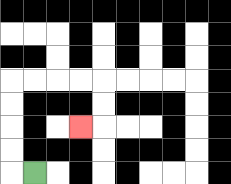{'start': '[1, 7]', 'end': '[3, 5]', 'path_directions': 'L,U,U,U,U,R,R,R,R,D,D,L', 'path_coordinates': '[[1, 7], [0, 7], [0, 6], [0, 5], [0, 4], [0, 3], [1, 3], [2, 3], [3, 3], [4, 3], [4, 4], [4, 5], [3, 5]]'}